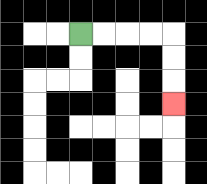{'start': '[3, 1]', 'end': '[7, 4]', 'path_directions': 'R,R,R,R,D,D,D', 'path_coordinates': '[[3, 1], [4, 1], [5, 1], [6, 1], [7, 1], [7, 2], [7, 3], [7, 4]]'}